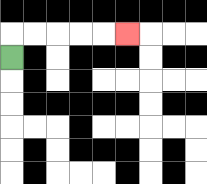{'start': '[0, 2]', 'end': '[5, 1]', 'path_directions': 'U,R,R,R,R,R', 'path_coordinates': '[[0, 2], [0, 1], [1, 1], [2, 1], [3, 1], [4, 1], [5, 1]]'}